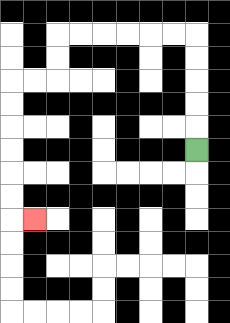{'start': '[8, 6]', 'end': '[1, 9]', 'path_directions': 'U,U,U,U,U,L,L,L,L,L,L,D,D,L,L,D,D,D,D,D,D,R', 'path_coordinates': '[[8, 6], [8, 5], [8, 4], [8, 3], [8, 2], [8, 1], [7, 1], [6, 1], [5, 1], [4, 1], [3, 1], [2, 1], [2, 2], [2, 3], [1, 3], [0, 3], [0, 4], [0, 5], [0, 6], [0, 7], [0, 8], [0, 9], [1, 9]]'}